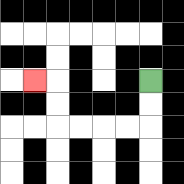{'start': '[6, 3]', 'end': '[1, 3]', 'path_directions': 'D,D,L,L,L,L,U,U,L', 'path_coordinates': '[[6, 3], [6, 4], [6, 5], [5, 5], [4, 5], [3, 5], [2, 5], [2, 4], [2, 3], [1, 3]]'}